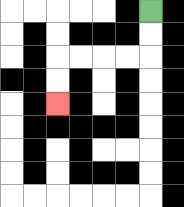{'start': '[6, 0]', 'end': '[2, 4]', 'path_directions': 'D,D,L,L,L,L,D,D', 'path_coordinates': '[[6, 0], [6, 1], [6, 2], [5, 2], [4, 2], [3, 2], [2, 2], [2, 3], [2, 4]]'}